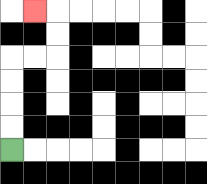{'start': '[0, 6]', 'end': '[1, 0]', 'path_directions': 'U,U,U,U,R,R,U,U,L', 'path_coordinates': '[[0, 6], [0, 5], [0, 4], [0, 3], [0, 2], [1, 2], [2, 2], [2, 1], [2, 0], [1, 0]]'}